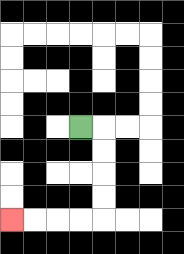{'start': '[3, 5]', 'end': '[0, 9]', 'path_directions': 'R,D,D,D,D,L,L,L,L', 'path_coordinates': '[[3, 5], [4, 5], [4, 6], [4, 7], [4, 8], [4, 9], [3, 9], [2, 9], [1, 9], [0, 9]]'}